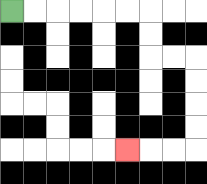{'start': '[0, 0]', 'end': '[5, 6]', 'path_directions': 'R,R,R,R,R,R,D,D,R,R,D,D,D,D,L,L,L', 'path_coordinates': '[[0, 0], [1, 0], [2, 0], [3, 0], [4, 0], [5, 0], [6, 0], [6, 1], [6, 2], [7, 2], [8, 2], [8, 3], [8, 4], [8, 5], [8, 6], [7, 6], [6, 6], [5, 6]]'}